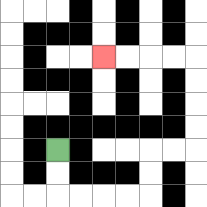{'start': '[2, 6]', 'end': '[4, 2]', 'path_directions': 'D,D,R,R,R,R,U,U,R,R,U,U,U,U,L,L,L,L', 'path_coordinates': '[[2, 6], [2, 7], [2, 8], [3, 8], [4, 8], [5, 8], [6, 8], [6, 7], [6, 6], [7, 6], [8, 6], [8, 5], [8, 4], [8, 3], [8, 2], [7, 2], [6, 2], [5, 2], [4, 2]]'}